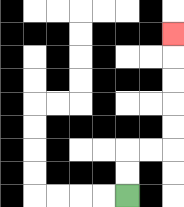{'start': '[5, 8]', 'end': '[7, 1]', 'path_directions': 'U,U,R,R,U,U,U,U,U', 'path_coordinates': '[[5, 8], [5, 7], [5, 6], [6, 6], [7, 6], [7, 5], [7, 4], [7, 3], [7, 2], [7, 1]]'}